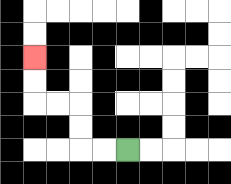{'start': '[5, 6]', 'end': '[1, 2]', 'path_directions': 'L,L,U,U,L,L,U,U', 'path_coordinates': '[[5, 6], [4, 6], [3, 6], [3, 5], [3, 4], [2, 4], [1, 4], [1, 3], [1, 2]]'}